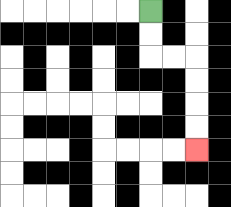{'start': '[6, 0]', 'end': '[8, 6]', 'path_directions': 'D,D,R,R,D,D,D,D', 'path_coordinates': '[[6, 0], [6, 1], [6, 2], [7, 2], [8, 2], [8, 3], [8, 4], [8, 5], [8, 6]]'}